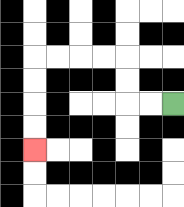{'start': '[7, 4]', 'end': '[1, 6]', 'path_directions': 'L,L,U,U,L,L,L,L,D,D,D,D', 'path_coordinates': '[[7, 4], [6, 4], [5, 4], [5, 3], [5, 2], [4, 2], [3, 2], [2, 2], [1, 2], [1, 3], [1, 4], [1, 5], [1, 6]]'}